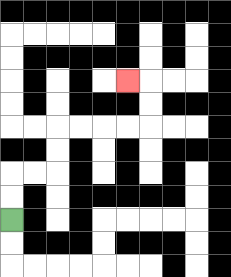{'start': '[0, 9]', 'end': '[5, 3]', 'path_directions': 'U,U,R,R,U,U,R,R,R,R,U,U,L', 'path_coordinates': '[[0, 9], [0, 8], [0, 7], [1, 7], [2, 7], [2, 6], [2, 5], [3, 5], [4, 5], [5, 5], [6, 5], [6, 4], [6, 3], [5, 3]]'}